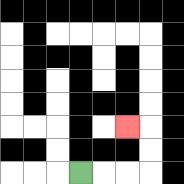{'start': '[3, 7]', 'end': '[5, 5]', 'path_directions': 'R,R,R,U,U,L', 'path_coordinates': '[[3, 7], [4, 7], [5, 7], [6, 7], [6, 6], [6, 5], [5, 5]]'}